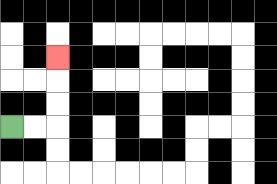{'start': '[0, 5]', 'end': '[2, 2]', 'path_directions': 'R,R,U,U,U', 'path_coordinates': '[[0, 5], [1, 5], [2, 5], [2, 4], [2, 3], [2, 2]]'}